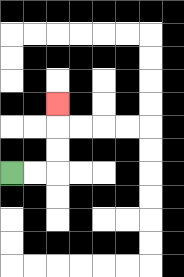{'start': '[0, 7]', 'end': '[2, 4]', 'path_directions': 'R,R,U,U,U', 'path_coordinates': '[[0, 7], [1, 7], [2, 7], [2, 6], [2, 5], [2, 4]]'}